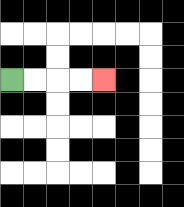{'start': '[0, 3]', 'end': '[4, 3]', 'path_directions': 'R,R,R,R', 'path_coordinates': '[[0, 3], [1, 3], [2, 3], [3, 3], [4, 3]]'}